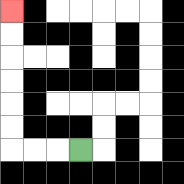{'start': '[3, 6]', 'end': '[0, 0]', 'path_directions': 'L,L,L,U,U,U,U,U,U', 'path_coordinates': '[[3, 6], [2, 6], [1, 6], [0, 6], [0, 5], [0, 4], [0, 3], [0, 2], [0, 1], [0, 0]]'}